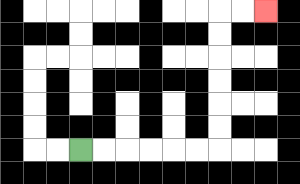{'start': '[3, 6]', 'end': '[11, 0]', 'path_directions': 'R,R,R,R,R,R,U,U,U,U,U,U,R,R', 'path_coordinates': '[[3, 6], [4, 6], [5, 6], [6, 6], [7, 6], [8, 6], [9, 6], [9, 5], [9, 4], [9, 3], [9, 2], [9, 1], [9, 0], [10, 0], [11, 0]]'}